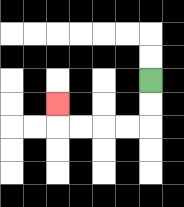{'start': '[6, 3]', 'end': '[2, 4]', 'path_directions': 'D,D,L,L,L,L,U', 'path_coordinates': '[[6, 3], [6, 4], [6, 5], [5, 5], [4, 5], [3, 5], [2, 5], [2, 4]]'}